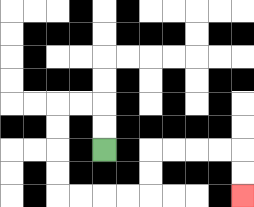{'start': '[4, 6]', 'end': '[10, 8]', 'path_directions': 'U,U,L,L,D,D,D,D,R,R,R,R,U,U,R,R,R,R,D,D', 'path_coordinates': '[[4, 6], [4, 5], [4, 4], [3, 4], [2, 4], [2, 5], [2, 6], [2, 7], [2, 8], [3, 8], [4, 8], [5, 8], [6, 8], [6, 7], [6, 6], [7, 6], [8, 6], [9, 6], [10, 6], [10, 7], [10, 8]]'}